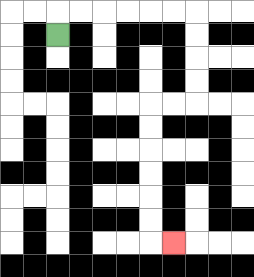{'start': '[2, 1]', 'end': '[7, 10]', 'path_directions': 'U,R,R,R,R,R,R,D,D,D,D,L,L,D,D,D,D,D,D,R', 'path_coordinates': '[[2, 1], [2, 0], [3, 0], [4, 0], [5, 0], [6, 0], [7, 0], [8, 0], [8, 1], [8, 2], [8, 3], [8, 4], [7, 4], [6, 4], [6, 5], [6, 6], [6, 7], [6, 8], [6, 9], [6, 10], [7, 10]]'}